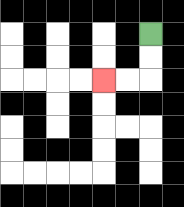{'start': '[6, 1]', 'end': '[4, 3]', 'path_directions': 'D,D,L,L', 'path_coordinates': '[[6, 1], [6, 2], [6, 3], [5, 3], [4, 3]]'}